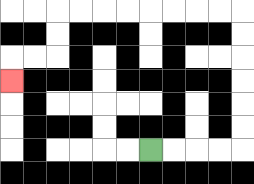{'start': '[6, 6]', 'end': '[0, 3]', 'path_directions': 'R,R,R,R,U,U,U,U,U,U,L,L,L,L,L,L,L,L,D,D,L,L,D', 'path_coordinates': '[[6, 6], [7, 6], [8, 6], [9, 6], [10, 6], [10, 5], [10, 4], [10, 3], [10, 2], [10, 1], [10, 0], [9, 0], [8, 0], [7, 0], [6, 0], [5, 0], [4, 0], [3, 0], [2, 0], [2, 1], [2, 2], [1, 2], [0, 2], [0, 3]]'}